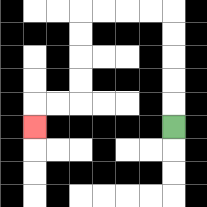{'start': '[7, 5]', 'end': '[1, 5]', 'path_directions': 'U,U,U,U,U,L,L,L,L,D,D,D,D,L,L,D', 'path_coordinates': '[[7, 5], [7, 4], [7, 3], [7, 2], [7, 1], [7, 0], [6, 0], [5, 0], [4, 0], [3, 0], [3, 1], [3, 2], [3, 3], [3, 4], [2, 4], [1, 4], [1, 5]]'}